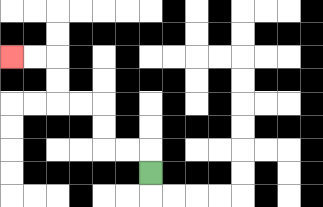{'start': '[6, 7]', 'end': '[0, 2]', 'path_directions': 'U,L,L,U,U,L,L,U,U,L,L', 'path_coordinates': '[[6, 7], [6, 6], [5, 6], [4, 6], [4, 5], [4, 4], [3, 4], [2, 4], [2, 3], [2, 2], [1, 2], [0, 2]]'}